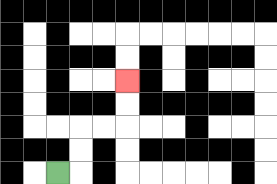{'start': '[2, 7]', 'end': '[5, 3]', 'path_directions': 'R,U,U,R,R,U,U', 'path_coordinates': '[[2, 7], [3, 7], [3, 6], [3, 5], [4, 5], [5, 5], [5, 4], [5, 3]]'}